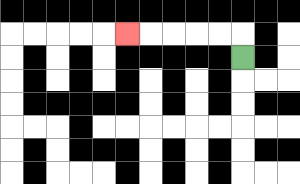{'start': '[10, 2]', 'end': '[5, 1]', 'path_directions': 'U,L,L,L,L,L', 'path_coordinates': '[[10, 2], [10, 1], [9, 1], [8, 1], [7, 1], [6, 1], [5, 1]]'}